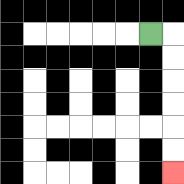{'start': '[6, 1]', 'end': '[7, 7]', 'path_directions': 'R,D,D,D,D,D,D', 'path_coordinates': '[[6, 1], [7, 1], [7, 2], [7, 3], [7, 4], [7, 5], [7, 6], [7, 7]]'}